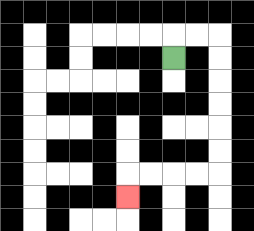{'start': '[7, 2]', 'end': '[5, 8]', 'path_directions': 'U,R,R,D,D,D,D,D,D,L,L,L,L,D', 'path_coordinates': '[[7, 2], [7, 1], [8, 1], [9, 1], [9, 2], [9, 3], [9, 4], [9, 5], [9, 6], [9, 7], [8, 7], [7, 7], [6, 7], [5, 7], [5, 8]]'}